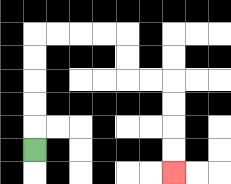{'start': '[1, 6]', 'end': '[7, 7]', 'path_directions': 'U,U,U,U,U,R,R,R,R,D,D,R,R,D,D,D,D', 'path_coordinates': '[[1, 6], [1, 5], [1, 4], [1, 3], [1, 2], [1, 1], [2, 1], [3, 1], [4, 1], [5, 1], [5, 2], [5, 3], [6, 3], [7, 3], [7, 4], [7, 5], [7, 6], [7, 7]]'}